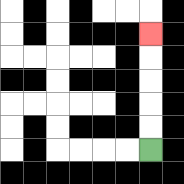{'start': '[6, 6]', 'end': '[6, 1]', 'path_directions': 'U,U,U,U,U', 'path_coordinates': '[[6, 6], [6, 5], [6, 4], [6, 3], [6, 2], [6, 1]]'}